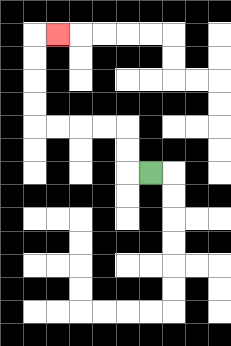{'start': '[6, 7]', 'end': '[2, 1]', 'path_directions': 'L,U,U,L,L,L,L,U,U,U,U,R', 'path_coordinates': '[[6, 7], [5, 7], [5, 6], [5, 5], [4, 5], [3, 5], [2, 5], [1, 5], [1, 4], [1, 3], [1, 2], [1, 1], [2, 1]]'}